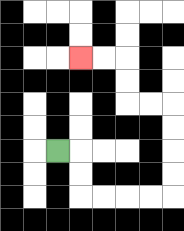{'start': '[2, 6]', 'end': '[3, 2]', 'path_directions': 'R,D,D,R,R,R,R,U,U,U,U,L,L,U,U,L,L', 'path_coordinates': '[[2, 6], [3, 6], [3, 7], [3, 8], [4, 8], [5, 8], [6, 8], [7, 8], [7, 7], [7, 6], [7, 5], [7, 4], [6, 4], [5, 4], [5, 3], [5, 2], [4, 2], [3, 2]]'}